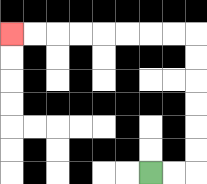{'start': '[6, 7]', 'end': '[0, 1]', 'path_directions': 'R,R,U,U,U,U,U,U,L,L,L,L,L,L,L,L', 'path_coordinates': '[[6, 7], [7, 7], [8, 7], [8, 6], [8, 5], [8, 4], [8, 3], [8, 2], [8, 1], [7, 1], [6, 1], [5, 1], [4, 1], [3, 1], [2, 1], [1, 1], [0, 1]]'}